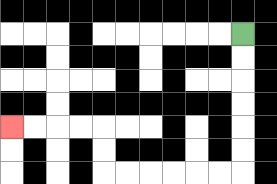{'start': '[10, 1]', 'end': '[0, 5]', 'path_directions': 'D,D,D,D,D,D,L,L,L,L,L,L,U,U,L,L,L,L', 'path_coordinates': '[[10, 1], [10, 2], [10, 3], [10, 4], [10, 5], [10, 6], [10, 7], [9, 7], [8, 7], [7, 7], [6, 7], [5, 7], [4, 7], [4, 6], [4, 5], [3, 5], [2, 5], [1, 5], [0, 5]]'}